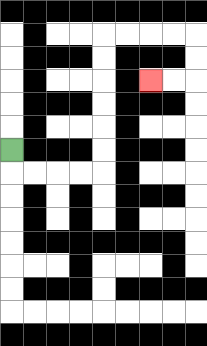{'start': '[0, 6]', 'end': '[6, 3]', 'path_directions': 'D,R,R,R,R,U,U,U,U,U,U,R,R,R,R,D,D,L,L', 'path_coordinates': '[[0, 6], [0, 7], [1, 7], [2, 7], [3, 7], [4, 7], [4, 6], [4, 5], [4, 4], [4, 3], [4, 2], [4, 1], [5, 1], [6, 1], [7, 1], [8, 1], [8, 2], [8, 3], [7, 3], [6, 3]]'}